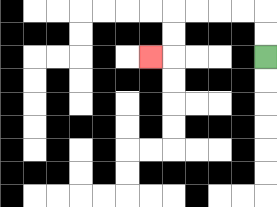{'start': '[11, 2]', 'end': '[6, 2]', 'path_directions': 'U,U,L,L,L,L,D,D,L', 'path_coordinates': '[[11, 2], [11, 1], [11, 0], [10, 0], [9, 0], [8, 0], [7, 0], [7, 1], [7, 2], [6, 2]]'}